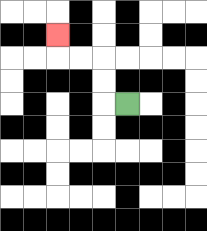{'start': '[5, 4]', 'end': '[2, 1]', 'path_directions': 'L,U,U,L,L,U', 'path_coordinates': '[[5, 4], [4, 4], [4, 3], [4, 2], [3, 2], [2, 2], [2, 1]]'}